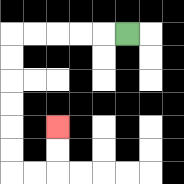{'start': '[5, 1]', 'end': '[2, 5]', 'path_directions': 'L,L,L,L,L,D,D,D,D,D,D,R,R,U,U', 'path_coordinates': '[[5, 1], [4, 1], [3, 1], [2, 1], [1, 1], [0, 1], [0, 2], [0, 3], [0, 4], [0, 5], [0, 6], [0, 7], [1, 7], [2, 7], [2, 6], [2, 5]]'}